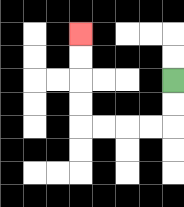{'start': '[7, 3]', 'end': '[3, 1]', 'path_directions': 'D,D,L,L,L,L,U,U,U,U', 'path_coordinates': '[[7, 3], [7, 4], [7, 5], [6, 5], [5, 5], [4, 5], [3, 5], [3, 4], [3, 3], [3, 2], [3, 1]]'}